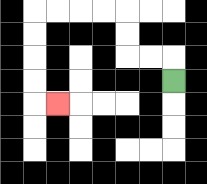{'start': '[7, 3]', 'end': '[2, 4]', 'path_directions': 'U,L,L,U,U,L,L,L,L,D,D,D,D,R', 'path_coordinates': '[[7, 3], [7, 2], [6, 2], [5, 2], [5, 1], [5, 0], [4, 0], [3, 0], [2, 0], [1, 0], [1, 1], [1, 2], [1, 3], [1, 4], [2, 4]]'}